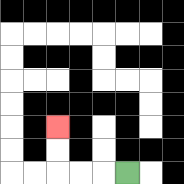{'start': '[5, 7]', 'end': '[2, 5]', 'path_directions': 'L,L,L,U,U', 'path_coordinates': '[[5, 7], [4, 7], [3, 7], [2, 7], [2, 6], [2, 5]]'}